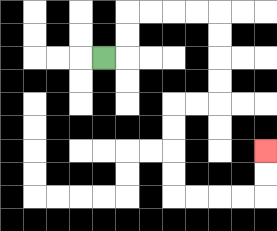{'start': '[4, 2]', 'end': '[11, 6]', 'path_directions': 'R,U,U,R,R,R,R,D,D,D,D,L,L,D,D,D,D,R,R,R,R,U,U', 'path_coordinates': '[[4, 2], [5, 2], [5, 1], [5, 0], [6, 0], [7, 0], [8, 0], [9, 0], [9, 1], [9, 2], [9, 3], [9, 4], [8, 4], [7, 4], [7, 5], [7, 6], [7, 7], [7, 8], [8, 8], [9, 8], [10, 8], [11, 8], [11, 7], [11, 6]]'}